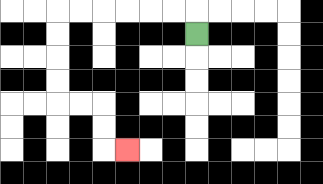{'start': '[8, 1]', 'end': '[5, 6]', 'path_directions': 'U,L,L,L,L,L,L,D,D,D,D,R,R,D,D,R', 'path_coordinates': '[[8, 1], [8, 0], [7, 0], [6, 0], [5, 0], [4, 0], [3, 0], [2, 0], [2, 1], [2, 2], [2, 3], [2, 4], [3, 4], [4, 4], [4, 5], [4, 6], [5, 6]]'}